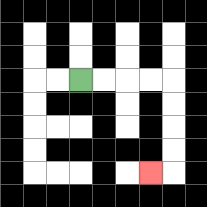{'start': '[3, 3]', 'end': '[6, 7]', 'path_directions': 'R,R,R,R,D,D,D,D,L', 'path_coordinates': '[[3, 3], [4, 3], [5, 3], [6, 3], [7, 3], [7, 4], [7, 5], [7, 6], [7, 7], [6, 7]]'}